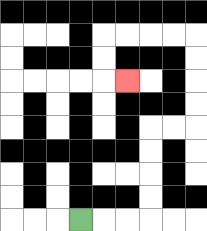{'start': '[3, 9]', 'end': '[5, 3]', 'path_directions': 'R,R,R,U,U,U,U,R,R,U,U,U,U,L,L,L,L,D,D,R', 'path_coordinates': '[[3, 9], [4, 9], [5, 9], [6, 9], [6, 8], [6, 7], [6, 6], [6, 5], [7, 5], [8, 5], [8, 4], [8, 3], [8, 2], [8, 1], [7, 1], [6, 1], [5, 1], [4, 1], [4, 2], [4, 3], [5, 3]]'}